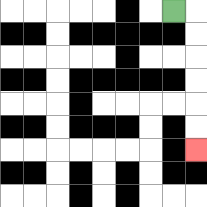{'start': '[7, 0]', 'end': '[8, 6]', 'path_directions': 'R,D,D,D,D,D,D', 'path_coordinates': '[[7, 0], [8, 0], [8, 1], [8, 2], [8, 3], [8, 4], [8, 5], [8, 6]]'}